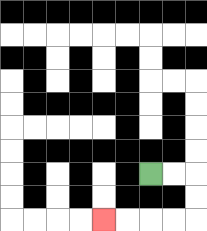{'start': '[6, 7]', 'end': '[4, 9]', 'path_directions': 'R,R,D,D,L,L,L,L', 'path_coordinates': '[[6, 7], [7, 7], [8, 7], [8, 8], [8, 9], [7, 9], [6, 9], [5, 9], [4, 9]]'}